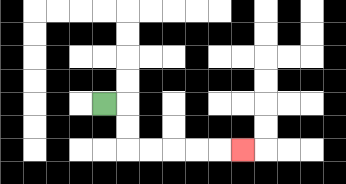{'start': '[4, 4]', 'end': '[10, 6]', 'path_directions': 'R,D,D,R,R,R,R,R', 'path_coordinates': '[[4, 4], [5, 4], [5, 5], [5, 6], [6, 6], [7, 6], [8, 6], [9, 6], [10, 6]]'}